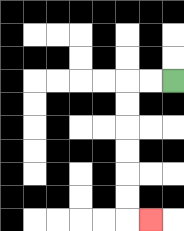{'start': '[7, 3]', 'end': '[6, 9]', 'path_directions': 'L,L,D,D,D,D,D,D,R', 'path_coordinates': '[[7, 3], [6, 3], [5, 3], [5, 4], [5, 5], [5, 6], [5, 7], [5, 8], [5, 9], [6, 9]]'}